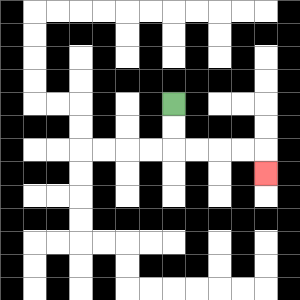{'start': '[7, 4]', 'end': '[11, 7]', 'path_directions': 'D,D,R,R,R,R,D', 'path_coordinates': '[[7, 4], [7, 5], [7, 6], [8, 6], [9, 6], [10, 6], [11, 6], [11, 7]]'}